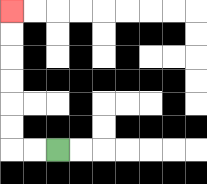{'start': '[2, 6]', 'end': '[0, 0]', 'path_directions': 'L,L,U,U,U,U,U,U', 'path_coordinates': '[[2, 6], [1, 6], [0, 6], [0, 5], [0, 4], [0, 3], [0, 2], [0, 1], [0, 0]]'}